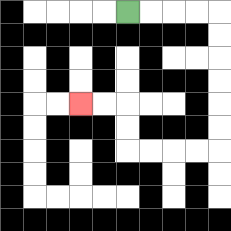{'start': '[5, 0]', 'end': '[3, 4]', 'path_directions': 'R,R,R,R,D,D,D,D,D,D,L,L,L,L,U,U,L,L', 'path_coordinates': '[[5, 0], [6, 0], [7, 0], [8, 0], [9, 0], [9, 1], [9, 2], [9, 3], [9, 4], [9, 5], [9, 6], [8, 6], [7, 6], [6, 6], [5, 6], [5, 5], [5, 4], [4, 4], [3, 4]]'}